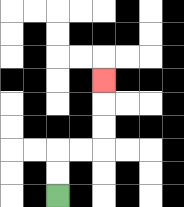{'start': '[2, 8]', 'end': '[4, 3]', 'path_directions': 'U,U,R,R,U,U,U', 'path_coordinates': '[[2, 8], [2, 7], [2, 6], [3, 6], [4, 6], [4, 5], [4, 4], [4, 3]]'}